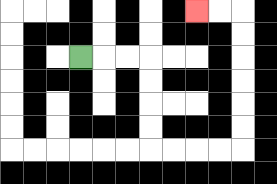{'start': '[3, 2]', 'end': '[8, 0]', 'path_directions': 'R,R,R,D,D,D,D,R,R,R,R,U,U,U,U,U,U,L,L', 'path_coordinates': '[[3, 2], [4, 2], [5, 2], [6, 2], [6, 3], [6, 4], [6, 5], [6, 6], [7, 6], [8, 6], [9, 6], [10, 6], [10, 5], [10, 4], [10, 3], [10, 2], [10, 1], [10, 0], [9, 0], [8, 0]]'}